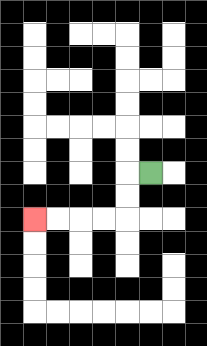{'start': '[6, 7]', 'end': '[1, 9]', 'path_directions': 'L,D,D,L,L,L,L', 'path_coordinates': '[[6, 7], [5, 7], [5, 8], [5, 9], [4, 9], [3, 9], [2, 9], [1, 9]]'}